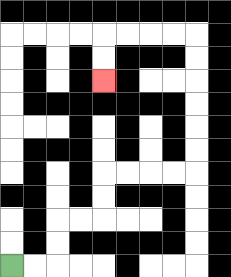{'start': '[0, 11]', 'end': '[4, 3]', 'path_directions': 'R,R,U,U,R,R,U,U,R,R,R,R,U,U,U,U,U,U,L,L,L,L,D,D', 'path_coordinates': '[[0, 11], [1, 11], [2, 11], [2, 10], [2, 9], [3, 9], [4, 9], [4, 8], [4, 7], [5, 7], [6, 7], [7, 7], [8, 7], [8, 6], [8, 5], [8, 4], [8, 3], [8, 2], [8, 1], [7, 1], [6, 1], [5, 1], [4, 1], [4, 2], [4, 3]]'}